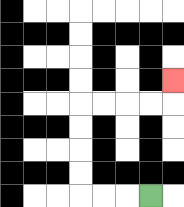{'start': '[6, 8]', 'end': '[7, 3]', 'path_directions': 'L,L,L,U,U,U,U,R,R,R,R,U', 'path_coordinates': '[[6, 8], [5, 8], [4, 8], [3, 8], [3, 7], [3, 6], [3, 5], [3, 4], [4, 4], [5, 4], [6, 4], [7, 4], [7, 3]]'}